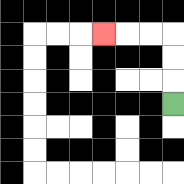{'start': '[7, 4]', 'end': '[4, 1]', 'path_directions': 'U,U,U,L,L,L', 'path_coordinates': '[[7, 4], [7, 3], [7, 2], [7, 1], [6, 1], [5, 1], [4, 1]]'}